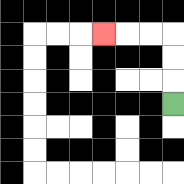{'start': '[7, 4]', 'end': '[4, 1]', 'path_directions': 'U,U,U,L,L,L', 'path_coordinates': '[[7, 4], [7, 3], [7, 2], [7, 1], [6, 1], [5, 1], [4, 1]]'}